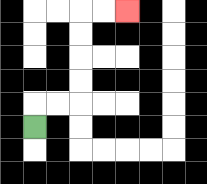{'start': '[1, 5]', 'end': '[5, 0]', 'path_directions': 'U,R,R,U,U,U,U,R,R', 'path_coordinates': '[[1, 5], [1, 4], [2, 4], [3, 4], [3, 3], [3, 2], [3, 1], [3, 0], [4, 0], [5, 0]]'}